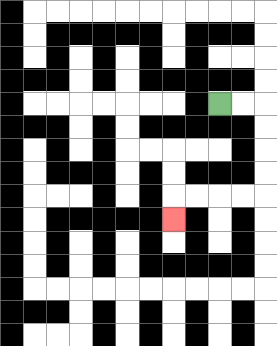{'start': '[9, 4]', 'end': '[7, 9]', 'path_directions': 'R,R,D,D,D,D,L,L,L,L,D', 'path_coordinates': '[[9, 4], [10, 4], [11, 4], [11, 5], [11, 6], [11, 7], [11, 8], [10, 8], [9, 8], [8, 8], [7, 8], [7, 9]]'}